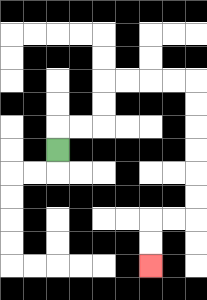{'start': '[2, 6]', 'end': '[6, 11]', 'path_directions': 'U,R,R,U,U,R,R,R,R,D,D,D,D,D,D,L,L,D,D', 'path_coordinates': '[[2, 6], [2, 5], [3, 5], [4, 5], [4, 4], [4, 3], [5, 3], [6, 3], [7, 3], [8, 3], [8, 4], [8, 5], [8, 6], [8, 7], [8, 8], [8, 9], [7, 9], [6, 9], [6, 10], [6, 11]]'}